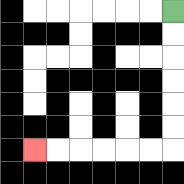{'start': '[7, 0]', 'end': '[1, 6]', 'path_directions': 'D,D,D,D,D,D,L,L,L,L,L,L', 'path_coordinates': '[[7, 0], [7, 1], [7, 2], [7, 3], [7, 4], [7, 5], [7, 6], [6, 6], [5, 6], [4, 6], [3, 6], [2, 6], [1, 6]]'}